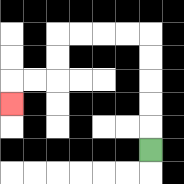{'start': '[6, 6]', 'end': '[0, 4]', 'path_directions': 'U,U,U,U,U,L,L,L,L,D,D,L,L,D', 'path_coordinates': '[[6, 6], [6, 5], [6, 4], [6, 3], [6, 2], [6, 1], [5, 1], [4, 1], [3, 1], [2, 1], [2, 2], [2, 3], [1, 3], [0, 3], [0, 4]]'}